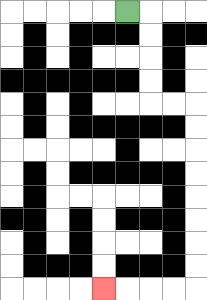{'start': '[5, 0]', 'end': '[4, 12]', 'path_directions': 'R,D,D,D,D,R,R,D,D,D,D,D,D,D,D,L,L,L,L', 'path_coordinates': '[[5, 0], [6, 0], [6, 1], [6, 2], [6, 3], [6, 4], [7, 4], [8, 4], [8, 5], [8, 6], [8, 7], [8, 8], [8, 9], [8, 10], [8, 11], [8, 12], [7, 12], [6, 12], [5, 12], [4, 12]]'}